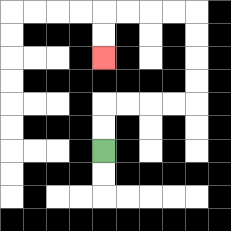{'start': '[4, 6]', 'end': '[4, 2]', 'path_directions': 'U,U,R,R,R,R,U,U,U,U,L,L,L,L,D,D', 'path_coordinates': '[[4, 6], [4, 5], [4, 4], [5, 4], [6, 4], [7, 4], [8, 4], [8, 3], [8, 2], [8, 1], [8, 0], [7, 0], [6, 0], [5, 0], [4, 0], [4, 1], [4, 2]]'}